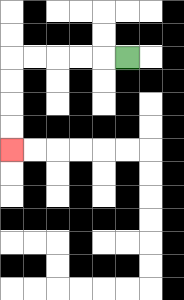{'start': '[5, 2]', 'end': '[0, 6]', 'path_directions': 'L,L,L,L,L,D,D,D,D', 'path_coordinates': '[[5, 2], [4, 2], [3, 2], [2, 2], [1, 2], [0, 2], [0, 3], [0, 4], [0, 5], [0, 6]]'}